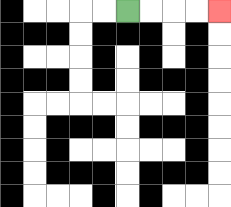{'start': '[5, 0]', 'end': '[9, 0]', 'path_directions': 'R,R,R,R', 'path_coordinates': '[[5, 0], [6, 0], [7, 0], [8, 0], [9, 0]]'}